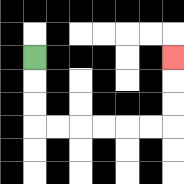{'start': '[1, 2]', 'end': '[7, 2]', 'path_directions': 'D,D,D,R,R,R,R,R,R,U,U,U', 'path_coordinates': '[[1, 2], [1, 3], [1, 4], [1, 5], [2, 5], [3, 5], [4, 5], [5, 5], [6, 5], [7, 5], [7, 4], [7, 3], [7, 2]]'}